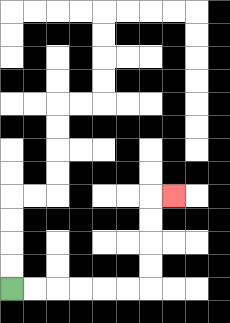{'start': '[0, 12]', 'end': '[7, 8]', 'path_directions': 'R,R,R,R,R,R,U,U,U,U,R', 'path_coordinates': '[[0, 12], [1, 12], [2, 12], [3, 12], [4, 12], [5, 12], [6, 12], [6, 11], [6, 10], [6, 9], [6, 8], [7, 8]]'}